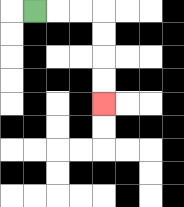{'start': '[1, 0]', 'end': '[4, 4]', 'path_directions': 'R,R,R,D,D,D,D', 'path_coordinates': '[[1, 0], [2, 0], [3, 0], [4, 0], [4, 1], [4, 2], [4, 3], [4, 4]]'}